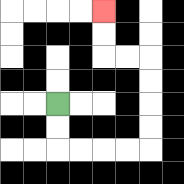{'start': '[2, 4]', 'end': '[4, 0]', 'path_directions': 'D,D,R,R,R,R,U,U,U,U,L,L,U,U', 'path_coordinates': '[[2, 4], [2, 5], [2, 6], [3, 6], [4, 6], [5, 6], [6, 6], [6, 5], [6, 4], [6, 3], [6, 2], [5, 2], [4, 2], [4, 1], [4, 0]]'}